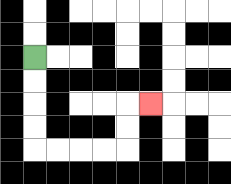{'start': '[1, 2]', 'end': '[6, 4]', 'path_directions': 'D,D,D,D,R,R,R,R,U,U,R', 'path_coordinates': '[[1, 2], [1, 3], [1, 4], [1, 5], [1, 6], [2, 6], [3, 6], [4, 6], [5, 6], [5, 5], [5, 4], [6, 4]]'}